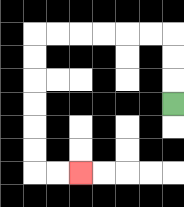{'start': '[7, 4]', 'end': '[3, 7]', 'path_directions': 'U,U,U,L,L,L,L,L,L,D,D,D,D,D,D,R,R', 'path_coordinates': '[[7, 4], [7, 3], [7, 2], [7, 1], [6, 1], [5, 1], [4, 1], [3, 1], [2, 1], [1, 1], [1, 2], [1, 3], [1, 4], [1, 5], [1, 6], [1, 7], [2, 7], [3, 7]]'}